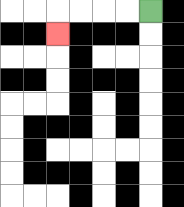{'start': '[6, 0]', 'end': '[2, 1]', 'path_directions': 'L,L,L,L,D', 'path_coordinates': '[[6, 0], [5, 0], [4, 0], [3, 0], [2, 0], [2, 1]]'}